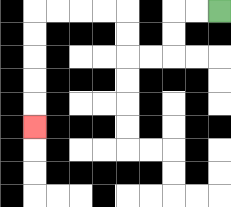{'start': '[9, 0]', 'end': '[1, 5]', 'path_directions': 'L,L,D,D,L,L,U,U,L,L,L,L,D,D,D,D,D', 'path_coordinates': '[[9, 0], [8, 0], [7, 0], [7, 1], [7, 2], [6, 2], [5, 2], [5, 1], [5, 0], [4, 0], [3, 0], [2, 0], [1, 0], [1, 1], [1, 2], [1, 3], [1, 4], [1, 5]]'}